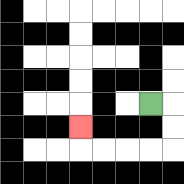{'start': '[6, 4]', 'end': '[3, 5]', 'path_directions': 'R,D,D,L,L,L,L,U', 'path_coordinates': '[[6, 4], [7, 4], [7, 5], [7, 6], [6, 6], [5, 6], [4, 6], [3, 6], [3, 5]]'}